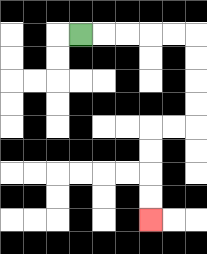{'start': '[3, 1]', 'end': '[6, 9]', 'path_directions': 'R,R,R,R,R,D,D,D,D,L,L,D,D,D,D', 'path_coordinates': '[[3, 1], [4, 1], [5, 1], [6, 1], [7, 1], [8, 1], [8, 2], [8, 3], [8, 4], [8, 5], [7, 5], [6, 5], [6, 6], [6, 7], [6, 8], [6, 9]]'}